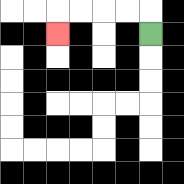{'start': '[6, 1]', 'end': '[2, 1]', 'path_directions': 'U,L,L,L,L,D', 'path_coordinates': '[[6, 1], [6, 0], [5, 0], [4, 0], [3, 0], [2, 0], [2, 1]]'}